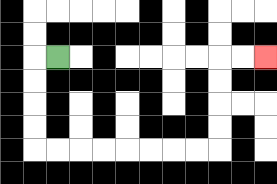{'start': '[2, 2]', 'end': '[11, 2]', 'path_directions': 'L,D,D,D,D,R,R,R,R,R,R,R,R,U,U,U,U,R,R', 'path_coordinates': '[[2, 2], [1, 2], [1, 3], [1, 4], [1, 5], [1, 6], [2, 6], [3, 6], [4, 6], [5, 6], [6, 6], [7, 6], [8, 6], [9, 6], [9, 5], [9, 4], [9, 3], [9, 2], [10, 2], [11, 2]]'}